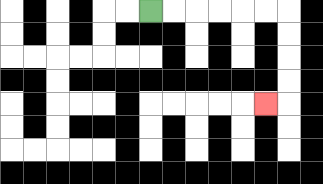{'start': '[6, 0]', 'end': '[11, 4]', 'path_directions': 'R,R,R,R,R,R,D,D,D,D,L', 'path_coordinates': '[[6, 0], [7, 0], [8, 0], [9, 0], [10, 0], [11, 0], [12, 0], [12, 1], [12, 2], [12, 3], [12, 4], [11, 4]]'}